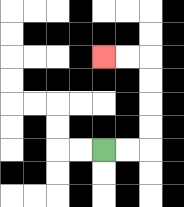{'start': '[4, 6]', 'end': '[4, 2]', 'path_directions': 'R,R,U,U,U,U,L,L', 'path_coordinates': '[[4, 6], [5, 6], [6, 6], [6, 5], [6, 4], [6, 3], [6, 2], [5, 2], [4, 2]]'}